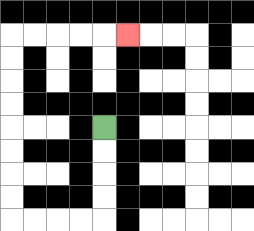{'start': '[4, 5]', 'end': '[5, 1]', 'path_directions': 'D,D,D,D,L,L,L,L,U,U,U,U,U,U,U,U,R,R,R,R,R', 'path_coordinates': '[[4, 5], [4, 6], [4, 7], [4, 8], [4, 9], [3, 9], [2, 9], [1, 9], [0, 9], [0, 8], [0, 7], [0, 6], [0, 5], [0, 4], [0, 3], [0, 2], [0, 1], [1, 1], [2, 1], [3, 1], [4, 1], [5, 1]]'}